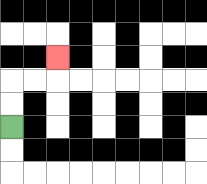{'start': '[0, 5]', 'end': '[2, 2]', 'path_directions': 'U,U,R,R,U', 'path_coordinates': '[[0, 5], [0, 4], [0, 3], [1, 3], [2, 3], [2, 2]]'}